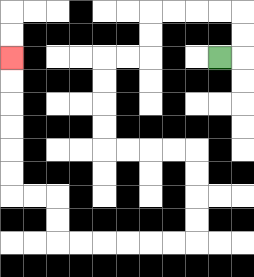{'start': '[9, 2]', 'end': '[0, 2]', 'path_directions': 'R,U,U,L,L,L,L,D,D,L,L,D,D,D,D,R,R,R,R,D,D,D,D,L,L,L,L,L,L,U,U,L,L,U,U,U,U,U,U', 'path_coordinates': '[[9, 2], [10, 2], [10, 1], [10, 0], [9, 0], [8, 0], [7, 0], [6, 0], [6, 1], [6, 2], [5, 2], [4, 2], [4, 3], [4, 4], [4, 5], [4, 6], [5, 6], [6, 6], [7, 6], [8, 6], [8, 7], [8, 8], [8, 9], [8, 10], [7, 10], [6, 10], [5, 10], [4, 10], [3, 10], [2, 10], [2, 9], [2, 8], [1, 8], [0, 8], [0, 7], [0, 6], [0, 5], [0, 4], [0, 3], [0, 2]]'}